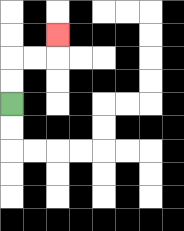{'start': '[0, 4]', 'end': '[2, 1]', 'path_directions': 'U,U,R,R,U', 'path_coordinates': '[[0, 4], [0, 3], [0, 2], [1, 2], [2, 2], [2, 1]]'}